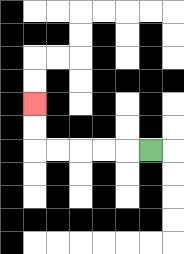{'start': '[6, 6]', 'end': '[1, 4]', 'path_directions': 'L,L,L,L,L,U,U', 'path_coordinates': '[[6, 6], [5, 6], [4, 6], [3, 6], [2, 6], [1, 6], [1, 5], [1, 4]]'}